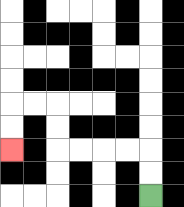{'start': '[6, 8]', 'end': '[0, 6]', 'path_directions': 'U,U,L,L,L,L,U,U,L,L,D,D', 'path_coordinates': '[[6, 8], [6, 7], [6, 6], [5, 6], [4, 6], [3, 6], [2, 6], [2, 5], [2, 4], [1, 4], [0, 4], [0, 5], [0, 6]]'}